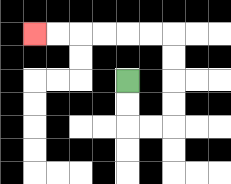{'start': '[5, 3]', 'end': '[1, 1]', 'path_directions': 'D,D,R,R,U,U,U,U,L,L,L,L,L,L', 'path_coordinates': '[[5, 3], [5, 4], [5, 5], [6, 5], [7, 5], [7, 4], [7, 3], [7, 2], [7, 1], [6, 1], [5, 1], [4, 1], [3, 1], [2, 1], [1, 1]]'}